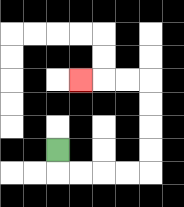{'start': '[2, 6]', 'end': '[3, 3]', 'path_directions': 'D,R,R,R,R,U,U,U,U,L,L,L', 'path_coordinates': '[[2, 6], [2, 7], [3, 7], [4, 7], [5, 7], [6, 7], [6, 6], [6, 5], [6, 4], [6, 3], [5, 3], [4, 3], [3, 3]]'}